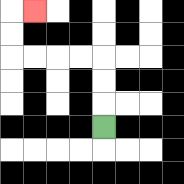{'start': '[4, 5]', 'end': '[1, 0]', 'path_directions': 'U,U,U,L,L,L,L,U,U,R', 'path_coordinates': '[[4, 5], [4, 4], [4, 3], [4, 2], [3, 2], [2, 2], [1, 2], [0, 2], [0, 1], [0, 0], [1, 0]]'}